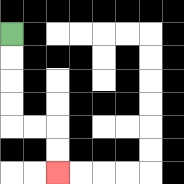{'start': '[0, 1]', 'end': '[2, 7]', 'path_directions': 'D,D,D,D,R,R,D,D', 'path_coordinates': '[[0, 1], [0, 2], [0, 3], [0, 4], [0, 5], [1, 5], [2, 5], [2, 6], [2, 7]]'}